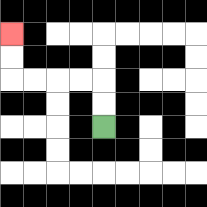{'start': '[4, 5]', 'end': '[0, 1]', 'path_directions': 'U,U,L,L,L,L,U,U', 'path_coordinates': '[[4, 5], [4, 4], [4, 3], [3, 3], [2, 3], [1, 3], [0, 3], [0, 2], [0, 1]]'}